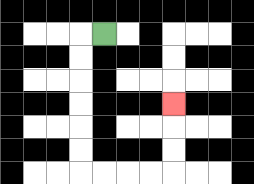{'start': '[4, 1]', 'end': '[7, 4]', 'path_directions': 'L,D,D,D,D,D,D,R,R,R,R,U,U,U', 'path_coordinates': '[[4, 1], [3, 1], [3, 2], [3, 3], [3, 4], [3, 5], [3, 6], [3, 7], [4, 7], [5, 7], [6, 7], [7, 7], [7, 6], [7, 5], [7, 4]]'}